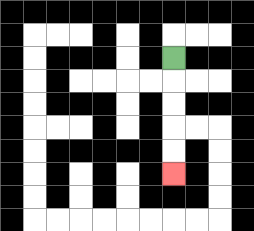{'start': '[7, 2]', 'end': '[7, 7]', 'path_directions': 'D,D,D,D,D', 'path_coordinates': '[[7, 2], [7, 3], [7, 4], [7, 5], [7, 6], [7, 7]]'}